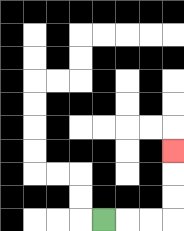{'start': '[4, 9]', 'end': '[7, 6]', 'path_directions': 'R,R,R,U,U,U', 'path_coordinates': '[[4, 9], [5, 9], [6, 9], [7, 9], [7, 8], [7, 7], [7, 6]]'}